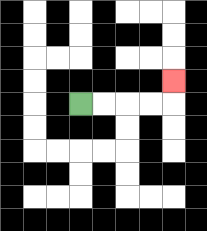{'start': '[3, 4]', 'end': '[7, 3]', 'path_directions': 'R,R,R,R,U', 'path_coordinates': '[[3, 4], [4, 4], [5, 4], [6, 4], [7, 4], [7, 3]]'}